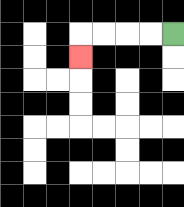{'start': '[7, 1]', 'end': '[3, 2]', 'path_directions': 'L,L,L,L,D', 'path_coordinates': '[[7, 1], [6, 1], [5, 1], [4, 1], [3, 1], [3, 2]]'}